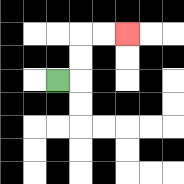{'start': '[2, 3]', 'end': '[5, 1]', 'path_directions': 'R,U,U,R,R', 'path_coordinates': '[[2, 3], [3, 3], [3, 2], [3, 1], [4, 1], [5, 1]]'}